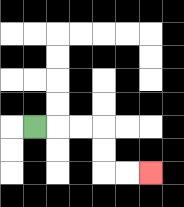{'start': '[1, 5]', 'end': '[6, 7]', 'path_directions': 'R,R,R,D,D,R,R', 'path_coordinates': '[[1, 5], [2, 5], [3, 5], [4, 5], [4, 6], [4, 7], [5, 7], [6, 7]]'}